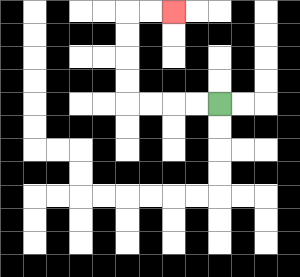{'start': '[9, 4]', 'end': '[7, 0]', 'path_directions': 'L,L,L,L,U,U,U,U,R,R', 'path_coordinates': '[[9, 4], [8, 4], [7, 4], [6, 4], [5, 4], [5, 3], [5, 2], [5, 1], [5, 0], [6, 0], [7, 0]]'}